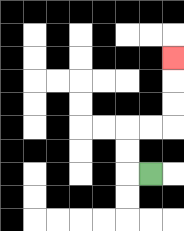{'start': '[6, 7]', 'end': '[7, 2]', 'path_directions': 'L,U,U,R,R,U,U,U', 'path_coordinates': '[[6, 7], [5, 7], [5, 6], [5, 5], [6, 5], [7, 5], [7, 4], [7, 3], [7, 2]]'}